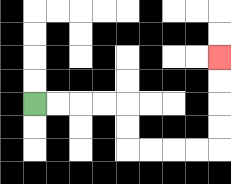{'start': '[1, 4]', 'end': '[9, 2]', 'path_directions': 'R,R,R,R,D,D,R,R,R,R,U,U,U,U', 'path_coordinates': '[[1, 4], [2, 4], [3, 4], [4, 4], [5, 4], [5, 5], [5, 6], [6, 6], [7, 6], [8, 6], [9, 6], [9, 5], [9, 4], [9, 3], [9, 2]]'}